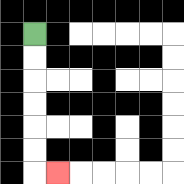{'start': '[1, 1]', 'end': '[2, 7]', 'path_directions': 'D,D,D,D,D,D,R', 'path_coordinates': '[[1, 1], [1, 2], [1, 3], [1, 4], [1, 5], [1, 6], [1, 7], [2, 7]]'}